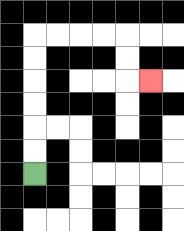{'start': '[1, 7]', 'end': '[6, 3]', 'path_directions': 'U,U,U,U,U,U,R,R,R,R,D,D,R', 'path_coordinates': '[[1, 7], [1, 6], [1, 5], [1, 4], [1, 3], [1, 2], [1, 1], [2, 1], [3, 1], [4, 1], [5, 1], [5, 2], [5, 3], [6, 3]]'}